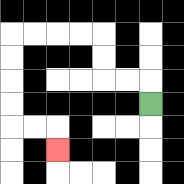{'start': '[6, 4]', 'end': '[2, 6]', 'path_directions': 'U,L,L,U,U,L,L,L,L,D,D,D,D,R,R,D', 'path_coordinates': '[[6, 4], [6, 3], [5, 3], [4, 3], [4, 2], [4, 1], [3, 1], [2, 1], [1, 1], [0, 1], [0, 2], [0, 3], [0, 4], [0, 5], [1, 5], [2, 5], [2, 6]]'}